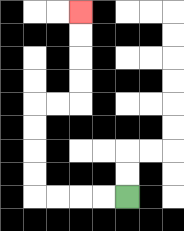{'start': '[5, 8]', 'end': '[3, 0]', 'path_directions': 'L,L,L,L,U,U,U,U,R,R,U,U,U,U', 'path_coordinates': '[[5, 8], [4, 8], [3, 8], [2, 8], [1, 8], [1, 7], [1, 6], [1, 5], [1, 4], [2, 4], [3, 4], [3, 3], [3, 2], [3, 1], [3, 0]]'}